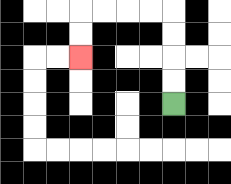{'start': '[7, 4]', 'end': '[3, 2]', 'path_directions': 'U,U,U,U,L,L,L,L,D,D', 'path_coordinates': '[[7, 4], [7, 3], [7, 2], [7, 1], [7, 0], [6, 0], [5, 0], [4, 0], [3, 0], [3, 1], [3, 2]]'}